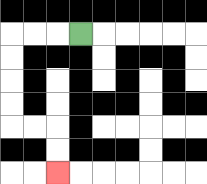{'start': '[3, 1]', 'end': '[2, 7]', 'path_directions': 'L,L,L,D,D,D,D,R,R,D,D', 'path_coordinates': '[[3, 1], [2, 1], [1, 1], [0, 1], [0, 2], [0, 3], [0, 4], [0, 5], [1, 5], [2, 5], [2, 6], [2, 7]]'}